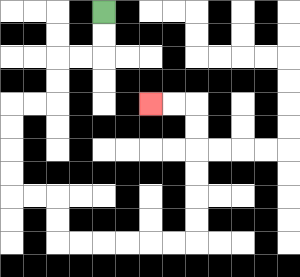{'start': '[4, 0]', 'end': '[6, 4]', 'path_directions': 'D,D,L,L,D,D,L,L,D,D,D,D,R,R,D,D,R,R,R,R,R,R,U,U,U,U,U,U,L,L', 'path_coordinates': '[[4, 0], [4, 1], [4, 2], [3, 2], [2, 2], [2, 3], [2, 4], [1, 4], [0, 4], [0, 5], [0, 6], [0, 7], [0, 8], [1, 8], [2, 8], [2, 9], [2, 10], [3, 10], [4, 10], [5, 10], [6, 10], [7, 10], [8, 10], [8, 9], [8, 8], [8, 7], [8, 6], [8, 5], [8, 4], [7, 4], [6, 4]]'}